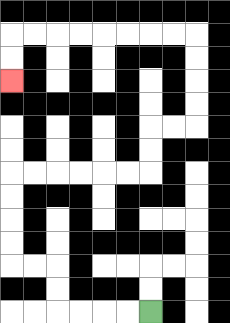{'start': '[6, 13]', 'end': '[0, 3]', 'path_directions': 'L,L,L,L,U,U,L,L,U,U,U,U,R,R,R,R,R,R,U,U,R,R,U,U,U,U,L,L,L,L,L,L,L,L,D,D', 'path_coordinates': '[[6, 13], [5, 13], [4, 13], [3, 13], [2, 13], [2, 12], [2, 11], [1, 11], [0, 11], [0, 10], [0, 9], [0, 8], [0, 7], [1, 7], [2, 7], [3, 7], [4, 7], [5, 7], [6, 7], [6, 6], [6, 5], [7, 5], [8, 5], [8, 4], [8, 3], [8, 2], [8, 1], [7, 1], [6, 1], [5, 1], [4, 1], [3, 1], [2, 1], [1, 1], [0, 1], [0, 2], [0, 3]]'}